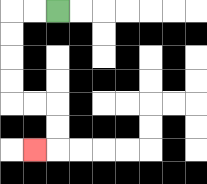{'start': '[2, 0]', 'end': '[1, 6]', 'path_directions': 'L,L,D,D,D,D,R,R,D,D,L', 'path_coordinates': '[[2, 0], [1, 0], [0, 0], [0, 1], [0, 2], [0, 3], [0, 4], [1, 4], [2, 4], [2, 5], [2, 6], [1, 6]]'}